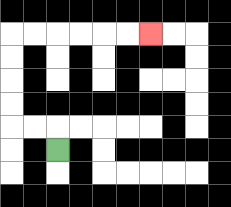{'start': '[2, 6]', 'end': '[6, 1]', 'path_directions': 'U,L,L,U,U,U,U,R,R,R,R,R,R', 'path_coordinates': '[[2, 6], [2, 5], [1, 5], [0, 5], [0, 4], [0, 3], [0, 2], [0, 1], [1, 1], [2, 1], [3, 1], [4, 1], [5, 1], [6, 1]]'}